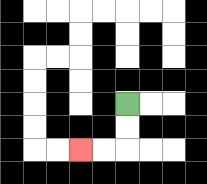{'start': '[5, 4]', 'end': '[3, 6]', 'path_directions': 'D,D,L,L', 'path_coordinates': '[[5, 4], [5, 5], [5, 6], [4, 6], [3, 6]]'}